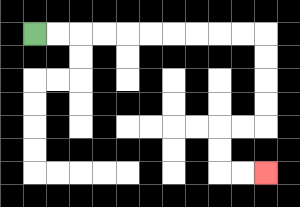{'start': '[1, 1]', 'end': '[11, 7]', 'path_directions': 'R,R,R,R,R,R,R,R,R,R,D,D,D,D,L,L,D,D,R,R', 'path_coordinates': '[[1, 1], [2, 1], [3, 1], [4, 1], [5, 1], [6, 1], [7, 1], [8, 1], [9, 1], [10, 1], [11, 1], [11, 2], [11, 3], [11, 4], [11, 5], [10, 5], [9, 5], [9, 6], [9, 7], [10, 7], [11, 7]]'}